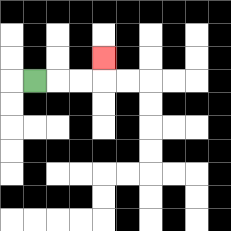{'start': '[1, 3]', 'end': '[4, 2]', 'path_directions': 'R,R,R,U', 'path_coordinates': '[[1, 3], [2, 3], [3, 3], [4, 3], [4, 2]]'}